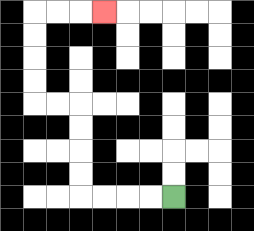{'start': '[7, 8]', 'end': '[4, 0]', 'path_directions': 'L,L,L,L,U,U,U,U,L,L,U,U,U,U,R,R,R', 'path_coordinates': '[[7, 8], [6, 8], [5, 8], [4, 8], [3, 8], [3, 7], [3, 6], [3, 5], [3, 4], [2, 4], [1, 4], [1, 3], [1, 2], [1, 1], [1, 0], [2, 0], [3, 0], [4, 0]]'}